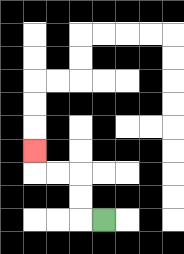{'start': '[4, 9]', 'end': '[1, 6]', 'path_directions': 'L,U,U,L,L,U', 'path_coordinates': '[[4, 9], [3, 9], [3, 8], [3, 7], [2, 7], [1, 7], [1, 6]]'}